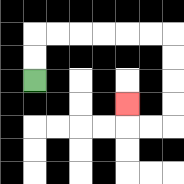{'start': '[1, 3]', 'end': '[5, 4]', 'path_directions': 'U,U,R,R,R,R,R,R,D,D,D,D,L,L,U', 'path_coordinates': '[[1, 3], [1, 2], [1, 1], [2, 1], [3, 1], [4, 1], [5, 1], [6, 1], [7, 1], [7, 2], [7, 3], [7, 4], [7, 5], [6, 5], [5, 5], [5, 4]]'}